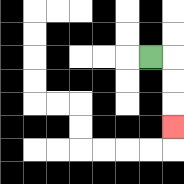{'start': '[6, 2]', 'end': '[7, 5]', 'path_directions': 'R,D,D,D', 'path_coordinates': '[[6, 2], [7, 2], [7, 3], [7, 4], [7, 5]]'}